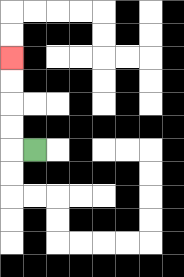{'start': '[1, 6]', 'end': '[0, 2]', 'path_directions': 'L,U,U,U,U', 'path_coordinates': '[[1, 6], [0, 6], [0, 5], [0, 4], [0, 3], [0, 2]]'}